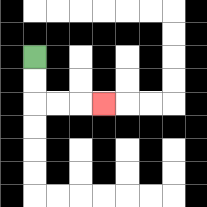{'start': '[1, 2]', 'end': '[4, 4]', 'path_directions': 'D,D,R,R,R', 'path_coordinates': '[[1, 2], [1, 3], [1, 4], [2, 4], [3, 4], [4, 4]]'}